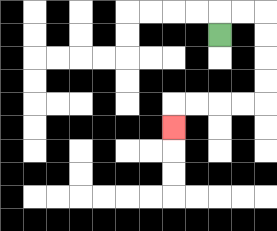{'start': '[9, 1]', 'end': '[7, 5]', 'path_directions': 'U,R,R,D,D,D,D,L,L,L,L,D', 'path_coordinates': '[[9, 1], [9, 0], [10, 0], [11, 0], [11, 1], [11, 2], [11, 3], [11, 4], [10, 4], [9, 4], [8, 4], [7, 4], [7, 5]]'}